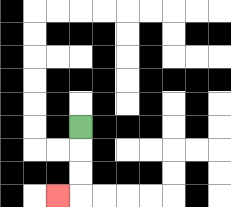{'start': '[3, 5]', 'end': '[2, 8]', 'path_directions': 'D,D,D,L', 'path_coordinates': '[[3, 5], [3, 6], [3, 7], [3, 8], [2, 8]]'}